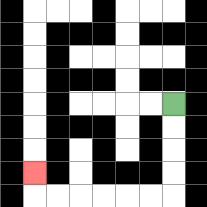{'start': '[7, 4]', 'end': '[1, 7]', 'path_directions': 'D,D,D,D,L,L,L,L,L,L,U', 'path_coordinates': '[[7, 4], [7, 5], [7, 6], [7, 7], [7, 8], [6, 8], [5, 8], [4, 8], [3, 8], [2, 8], [1, 8], [1, 7]]'}